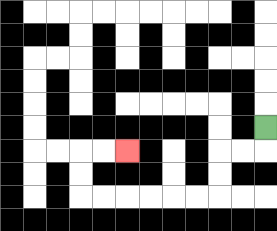{'start': '[11, 5]', 'end': '[5, 6]', 'path_directions': 'D,L,L,D,D,L,L,L,L,L,L,U,U,R,R', 'path_coordinates': '[[11, 5], [11, 6], [10, 6], [9, 6], [9, 7], [9, 8], [8, 8], [7, 8], [6, 8], [5, 8], [4, 8], [3, 8], [3, 7], [3, 6], [4, 6], [5, 6]]'}